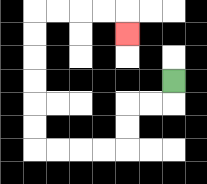{'start': '[7, 3]', 'end': '[5, 1]', 'path_directions': 'D,L,L,D,D,L,L,L,L,U,U,U,U,U,U,R,R,R,R,D', 'path_coordinates': '[[7, 3], [7, 4], [6, 4], [5, 4], [5, 5], [5, 6], [4, 6], [3, 6], [2, 6], [1, 6], [1, 5], [1, 4], [1, 3], [1, 2], [1, 1], [1, 0], [2, 0], [3, 0], [4, 0], [5, 0], [5, 1]]'}